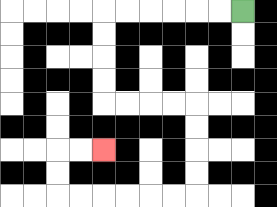{'start': '[10, 0]', 'end': '[4, 6]', 'path_directions': 'L,L,L,L,L,L,D,D,D,D,R,R,R,R,D,D,D,D,L,L,L,L,L,L,U,U,R,R', 'path_coordinates': '[[10, 0], [9, 0], [8, 0], [7, 0], [6, 0], [5, 0], [4, 0], [4, 1], [4, 2], [4, 3], [4, 4], [5, 4], [6, 4], [7, 4], [8, 4], [8, 5], [8, 6], [8, 7], [8, 8], [7, 8], [6, 8], [5, 8], [4, 8], [3, 8], [2, 8], [2, 7], [2, 6], [3, 6], [4, 6]]'}